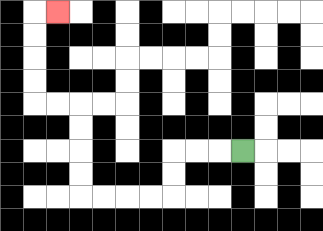{'start': '[10, 6]', 'end': '[2, 0]', 'path_directions': 'L,L,L,D,D,L,L,L,L,U,U,U,U,L,L,U,U,U,U,R', 'path_coordinates': '[[10, 6], [9, 6], [8, 6], [7, 6], [7, 7], [7, 8], [6, 8], [5, 8], [4, 8], [3, 8], [3, 7], [3, 6], [3, 5], [3, 4], [2, 4], [1, 4], [1, 3], [1, 2], [1, 1], [1, 0], [2, 0]]'}